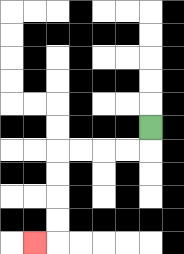{'start': '[6, 5]', 'end': '[1, 10]', 'path_directions': 'D,L,L,L,L,D,D,D,D,L', 'path_coordinates': '[[6, 5], [6, 6], [5, 6], [4, 6], [3, 6], [2, 6], [2, 7], [2, 8], [2, 9], [2, 10], [1, 10]]'}